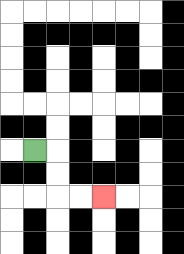{'start': '[1, 6]', 'end': '[4, 8]', 'path_directions': 'R,D,D,R,R', 'path_coordinates': '[[1, 6], [2, 6], [2, 7], [2, 8], [3, 8], [4, 8]]'}